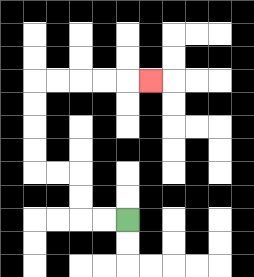{'start': '[5, 9]', 'end': '[6, 3]', 'path_directions': 'L,L,U,U,L,L,U,U,U,U,R,R,R,R,R', 'path_coordinates': '[[5, 9], [4, 9], [3, 9], [3, 8], [3, 7], [2, 7], [1, 7], [1, 6], [1, 5], [1, 4], [1, 3], [2, 3], [3, 3], [4, 3], [5, 3], [6, 3]]'}